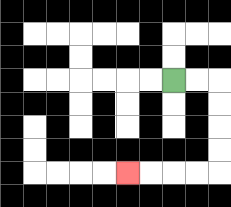{'start': '[7, 3]', 'end': '[5, 7]', 'path_directions': 'R,R,D,D,D,D,L,L,L,L', 'path_coordinates': '[[7, 3], [8, 3], [9, 3], [9, 4], [9, 5], [9, 6], [9, 7], [8, 7], [7, 7], [6, 7], [5, 7]]'}